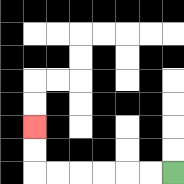{'start': '[7, 7]', 'end': '[1, 5]', 'path_directions': 'L,L,L,L,L,L,U,U', 'path_coordinates': '[[7, 7], [6, 7], [5, 7], [4, 7], [3, 7], [2, 7], [1, 7], [1, 6], [1, 5]]'}